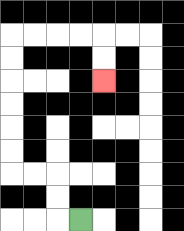{'start': '[3, 9]', 'end': '[4, 3]', 'path_directions': 'L,U,U,L,L,U,U,U,U,U,U,R,R,R,R,D,D', 'path_coordinates': '[[3, 9], [2, 9], [2, 8], [2, 7], [1, 7], [0, 7], [0, 6], [0, 5], [0, 4], [0, 3], [0, 2], [0, 1], [1, 1], [2, 1], [3, 1], [4, 1], [4, 2], [4, 3]]'}